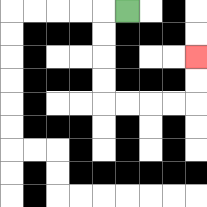{'start': '[5, 0]', 'end': '[8, 2]', 'path_directions': 'L,D,D,D,D,R,R,R,R,U,U', 'path_coordinates': '[[5, 0], [4, 0], [4, 1], [4, 2], [4, 3], [4, 4], [5, 4], [6, 4], [7, 4], [8, 4], [8, 3], [8, 2]]'}